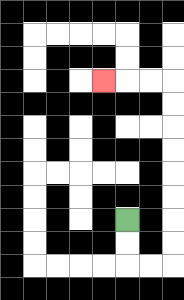{'start': '[5, 9]', 'end': '[4, 3]', 'path_directions': 'D,D,R,R,U,U,U,U,U,U,U,U,L,L,L', 'path_coordinates': '[[5, 9], [5, 10], [5, 11], [6, 11], [7, 11], [7, 10], [7, 9], [7, 8], [7, 7], [7, 6], [7, 5], [7, 4], [7, 3], [6, 3], [5, 3], [4, 3]]'}